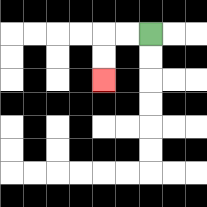{'start': '[6, 1]', 'end': '[4, 3]', 'path_directions': 'L,L,D,D', 'path_coordinates': '[[6, 1], [5, 1], [4, 1], [4, 2], [4, 3]]'}